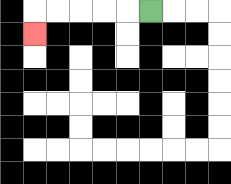{'start': '[6, 0]', 'end': '[1, 1]', 'path_directions': 'L,L,L,L,L,D', 'path_coordinates': '[[6, 0], [5, 0], [4, 0], [3, 0], [2, 0], [1, 0], [1, 1]]'}